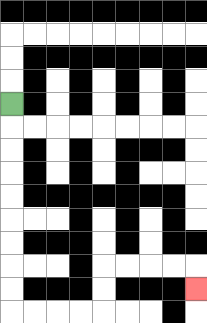{'start': '[0, 4]', 'end': '[8, 12]', 'path_directions': 'D,D,D,D,D,D,D,D,D,R,R,R,R,U,U,R,R,R,R,D', 'path_coordinates': '[[0, 4], [0, 5], [0, 6], [0, 7], [0, 8], [0, 9], [0, 10], [0, 11], [0, 12], [0, 13], [1, 13], [2, 13], [3, 13], [4, 13], [4, 12], [4, 11], [5, 11], [6, 11], [7, 11], [8, 11], [8, 12]]'}